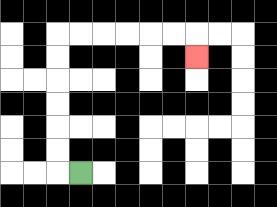{'start': '[3, 7]', 'end': '[8, 2]', 'path_directions': 'L,U,U,U,U,U,U,R,R,R,R,R,R,D', 'path_coordinates': '[[3, 7], [2, 7], [2, 6], [2, 5], [2, 4], [2, 3], [2, 2], [2, 1], [3, 1], [4, 1], [5, 1], [6, 1], [7, 1], [8, 1], [8, 2]]'}